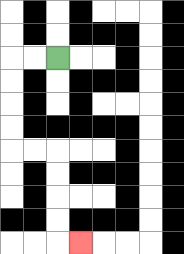{'start': '[2, 2]', 'end': '[3, 10]', 'path_directions': 'L,L,D,D,D,D,R,R,D,D,D,D,R', 'path_coordinates': '[[2, 2], [1, 2], [0, 2], [0, 3], [0, 4], [0, 5], [0, 6], [1, 6], [2, 6], [2, 7], [2, 8], [2, 9], [2, 10], [3, 10]]'}